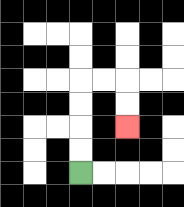{'start': '[3, 7]', 'end': '[5, 5]', 'path_directions': 'U,U,U,U,R,R,D,D', 'path_coordinates': '[[3, 7], [3, 6], [3, 5], [3, 4], [3, 3], [4, 3], [5, 3], [5, 4], [5, 5]]'}